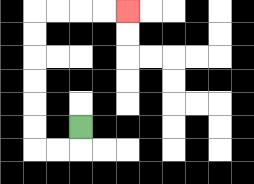{'start': '[3, 5]', 'end': '[5, 0]', 'path_directions': 'D,L,L,U,U,U,U,U,U,R,R,R,R', 'path_coordinates': '[[3, 5], [3, 6], [2, 6], [1, 6], [1, 5], [1, 4], [1, 3], [1, 2], [1, 1], [1, 0], [2, 0], [3, 0], [4, 0], [5, 0]]'}